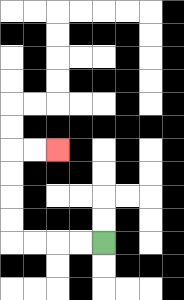{'start': '[4, 10]', 'end': '[2, 6]', 'path_directions': 'L,L,L,L,U,U,U,U,R,R', 'path_coordinates': '[[4, 10], [3, 10], [2, 10], [1, 10], [0, 10], [0, 9], [0, 8], [0, 7], [0, 6], [1, 6], [2, 6]]'}